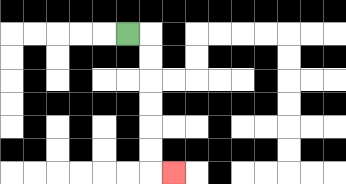{'start': '[5, 1]', 'end': '[7, 7]', 'path_directions': 'R,D,D,D,D,D,D,R', 'path_coordinates': '[[5, 1], [6, 1], [6, 2], [6, 3], [6, 4], [6, 5], [6, 6], [6, 7], [7, 7]]'}